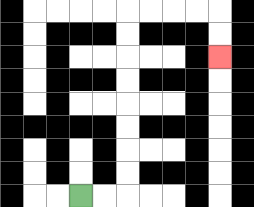{'start': '[3, 8]', 'end': '[9, 2]', 'path_directions': 'R,R,U,U,U,U,U,U,U,U,R,R,R,R,D,D', 'path_coordinates': '[[3, 8], [4, 8], [5, 8], [5, 7], [5, 6], [5, 5], [5, 4], [5, 3], [5, 2], [5, 1], [5, 0], [6, 0], [7, 0], [8, 0], [9, 0], [9, 1], [9, 2]]'}